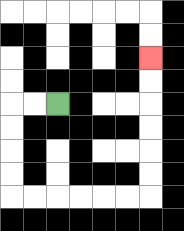{'start': '[2, 4]', 'end': '[6, 2]', 'path_directions': 'L,L,D,D,D,D,R,R,R,R,R,R,U,U,U,U,U,U', 'path_coordinates': '[[2, 4], [1, 4], [0, 4], [0, 5], [0, 6], [0, 7], [0, 8], [1, 8], [2, 8], [3, 8], [4, 8], [5, 8], [6, 8], [6, 7], [6, 6], [6, 5], [6, 4], [6, 3], [6, 2]]'}